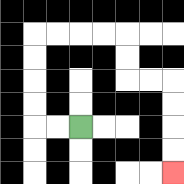{'start': '[3, 5]', 'end': '[7, 7]', 'path_directions': 'L,L,U,U,U,U,R,R,R,R,D,D,R,R,D,D,D,D', 'path_coordinates': '[[3, 5], [2, 5], [1, 5], [1, 4], [1, 3], [1, 2], [1, 1], [2, 1], [3, 1], [4, 1], [5, 1], [5, 2], [5, 3], [6, 3], [7, 3], [7, 4], [7, 5], [7, 6], [7, 7]]'}